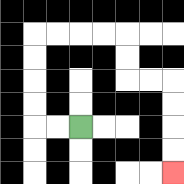{'start': '[3, 5]', 'end': '[7, 7]', 'path_directions': 'L,L,U,U,U,U,R,R,R,R,D,D,R,R,D,D,D,D', 'path_coordinates': '[[3, 5], [2, 5], [1, 5], [1, 4], [1, 3], [1, 2], [1, 1], [2, 1], [3, 1], [4, 1], [5, 1], [5, 2], [5, 3], [6, 3], [7, 3], [7, 4], [7, 5], [7, 6], [7, 7]]'}